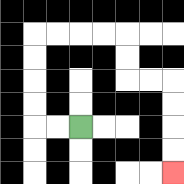{'start': '[3, 5]', 'end': '[7, 7]', 'path_directions': 'L,L,U,U,U,U,R,R,R,R,D,D,R,R,D,D,D,D', 'path_coordinates': '[[3, 5], [2, 5], [1, 5], [1, 4], [1, 3], [1, 2], [1, 1], [2, 1], [3, 1], [4, 1], [5, 1], [5, 2], [5, 3], [6, 3], [7, 3], [7, 4], [7, 5], [7, 6], [7, 7]]'}